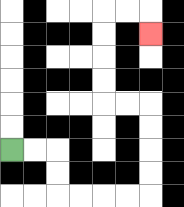{'start': '[0, 6]', 'end': '[6, 1]', 'path_directions': 'R,R,D,D,R,R,R,R,U,U,U,U,L,L,U,U,U,U,R,R,D', 'path_coordinates': '[[0, 6], [1, 6], [2, 6], [2, 7], [2, 8], [3, 8], [4, 8], [5, 8], [6, 8], [6, 7], [6, 6], [6, 5], [6, 4], [5, 4], [4, 4], [4, 3], [4, 2], [4, 1], [4, 0], [5, 0], [6, 0], [6, 1]]'}